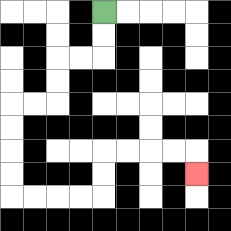{'start': '[4, 0]', 'end': '[8, 7]', 'path_directions': 'D,D,L,L,D,D,L,L,D,D,D,D,R,R,R,R,U,U,R,R,R,R,D', 'path_coordinates': '[[4, 0], [4, 1], [4, 2], [3, 2], [2, 2], [2, 3], [2, 4], [1, 4], [0, 4], [0, 5], [0, 6], [0, 7], [0, 8], [1, 8], [2, 8], [3, 8], [4, 8], [4, 7], [4, 6], [5, 6], [6, 6], [7, 6], [8, 6], [8, 7]]'}